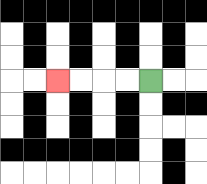{'start': '[6, 3]', 'end': '[2, 3]', 'path_directions': 'L,L,L,L', 'path_coordinates': '[[6, 3], [5, 3], [4, 3], [3, 3], [2, 3]]'}